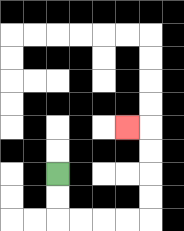{'start': '[2, 7]', 'end': '[5, 5]', 'path_directions': 'D,D,R,R,R,R,U,U,U,U,L', 'path_coordinates': '[[2, 7], [2, 8], [2, 9], [3, 9], [4, 9], [5, 9], [6, 9], [6, 8], [6, 7], [6, 6], [6, 5], [5, 5]]'}